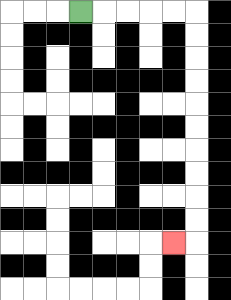{'start': '[3, 0]', 'end': '[7, 10]', 'path_directions': 'R,R,R,R,R,D,D,D,D,D,D,D,D,D,D,L', 'path_coordinates': '[[3, 0], [4, 0], [5, 0], [6, 0], [7, 0], [8, 0], [8, 1], [8, 2], [8, 3], [8, 4], [8, 5], [8, 6], [8, 7], [8, 8], [8, 9], [8, 10], [7, 10]]'}